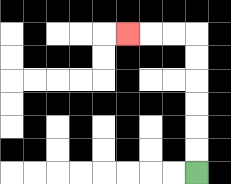{'start': '[8, 7]', 'end': '[5, 1]', 'path_directions': 'U,U,U,U,U,U,L,L,L', 'path_coordinates': '[[8, 7], [8, 6], [8, 5], [8, 4], [8, 3], [8, 2], [8, 1], [7, 1], [6, 1], [5, 1]]'}